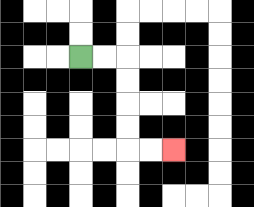{'start': '[3, 2]', 'end': '[7, 6]', 'path_directions': 'R,R,D,D,D,D,R,R', 'path_coordinates': '[[3, 2], [4, 2], [5, 2], [5, 3], [5, 4], [5, 5], [5, 6], [6, 6], [7, 6]]'}